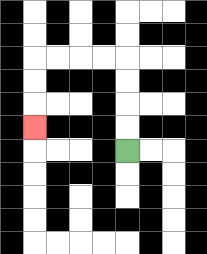{'start': '[5, 6]', 'end': '[1, 5]', 'path_directions': 'U,U,U,U,L,L,L,L,D,D,D', 'path_coordinates': '[[5, 6], [5, 5], [5, 4], [5, 3], [5, 2], [4, 2], [3, 2], [2, 2], [1, 2], [1, 3], [1, 4], [1, 5]]'}